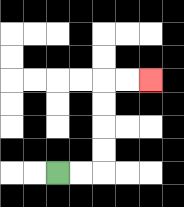{'start': '[2, 7]', 'end': '[6, 3]', 'path_directions': 'R,R,U,U,U,U,R,R', 'path_coordinates': '[[2, 7], [3, 7], [4, 7], [4, 6], [4, 5], [4, 4], [4, 3], [5, 3], [6, 3]]'}